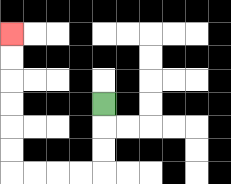{'start': '[4, 4]', 'end': '[0, 1]', 'path_directions': 'D,D,D,L,L,L,L,U,U,U,U,U,U', 'path_coordinates': '[[4, 4], [4, 5], [4, 6], [4, 7], [3, 7], [2, 7], [1, 7], [0, 7], [0, 6], [0, 5], [0, 4], [0, 3], [0, 2], [0, 1]]'}